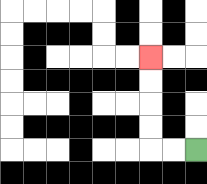{'start': '[8, 6]', 'end': '[6, 2]', 'path_directions': 'L,L,U,U,U,U', 'path_coordinates': '[[8, 6], [7, 6], [6, 6], [6, 5], [6, 4], [6, 3], [6, 2]]'}